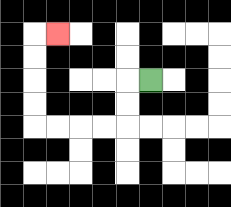{'start': '[6, 3]', 'end': '[2, 1]', 'path_directions': 'L,D,D,L,L,L,L,U,U,U,U,R', 'path_coordinates': '[[6, 3], [5, 3], [5, 4], [5, 5], [4, 5], [3, 5], [2, 5], [1, 5], [1, 4], [1, 3], [1, 2], [1, 1], [2, 1]]'}